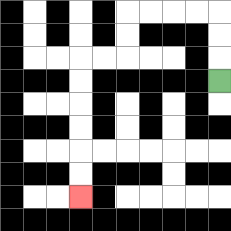{'start': '[9, 3]', 'end': '[3, 8]', 'path_directions': 'U,U,U,L,L,L,L,D,D,L,L,D,D,D,D,D,D', 'path_coordinates': '[[9, 3], [9, 2], [9, 1], [9, 0], [8, 0], [7, 0], [6, 0], [5, 0], [5, 1], [5, 2], [4, 2], [3, 2], [3, 3], [3, 4], [3, 5], [3, 6], [3, 7], [3, 8]]'}